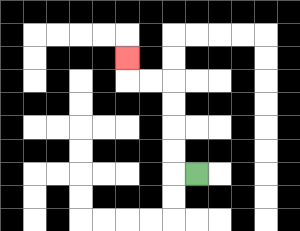{'start': '[8, 7]', 'end': '[5, 2]', 'path_directions': 'L,U,U,U,U,L,L,U', 'path_coordinates': '[[8, 7], [7, 7], [7, 6], [7, 5], [7, 4], [7, 3], [6, 3], [5, 3], [5, 2]]'}